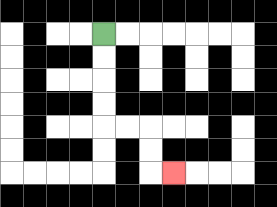{'start': '[4, 1]', 'end': '[7, 7]', 'path_directions': 'D,D,D,D,R,R,D,D,R', 'path_coordinates': '[[4, 1], [4, 2], [4, 3], [4, 4], [4, 5], [5, 5], [6, 5], [6, 6], [6, 7], [7, 7]]'}